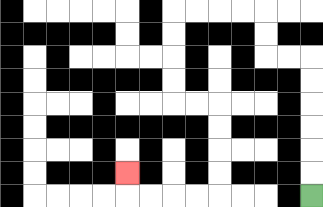{'start': '[13, 8]', 'end': '[5, 7]', 'path_directions': 'U,U,U,U,U,U,L,L,U,U,L,L,L,L,D,D,D,D,R,R,D,D,D,D,L,L,L,L,U', 'path_coordinates': '[[13, 8], [13, 7], [13, 6], [13, 5], [13, 4], [13, 3], [13, 2], [12, 2], [11, 2], [11, 1], [11, 0], [10, 0], [9, 0], [8, 0], [7, 0], [7, 1], [7, 2], [7, 3], [7, 4], [8, 4], [9, 4], [9, 5], [9, 6], [9, 7], [9, 8], [8, 8], [7, 8], [6, 8], [5, 8], [5, 7]]'}